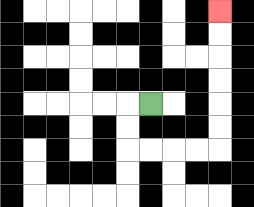{'start': '[6, 4]', 'end': '[9, 0]', 'path_directions': 'L,D,D,R,R,R,R,U,U,U,U,U,U', 'path_coordinates': '[[6, 4], [5, 4], [5, 5], [5, 6], [6, 6], [7, 6], [8, 6], [9, 6], [9, 5], [9, 4], [9, 3], [9, 2], [9, 1], [9, 0]]'}